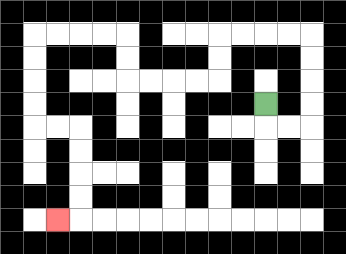{'start': '[11, 4]', 'end': '[2, 9]', 'path_directions': 'D,R,R,U,U,U,U,L,L,L,L,D,D,L,L,L,L,U,U,L,L,L,L,D,D,D,D,R,R,D,D,D,D,L', 'path_coordinates': '[[11, 4], [11, 5], [12, 5], [13, 5], [13, 4], [13, 3], [13, 2], [13, 1], [12, 1], [11, 1], [10, 1], [9, 1], [9, 2], [9, 3], [8, 3], [7, 3], [6, 3], [5, 3], [5, 2], [5, 1], [4, 1], [3, 1], [2, 1], [1, 1], [1, 2], [1, 3], [1, 4], [1, 5], [2, 5], [3, 5], [3, 6], [3, 7], [3, 8], [3, 9], [2, 9]]'}